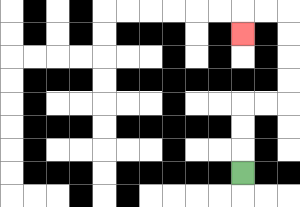{'start': '[10, 7]', 'end': '[10, 1]', 'path_directions': 'U,U,U,R,R,U,U,U,U,L,L,D', 'path_coordinates': '[[10, 7], [10, 6], [10, 5], [10, 4], [11, 4], [12, 4], [12, 3], [12, 2], [12, 1], [12, 0], [11, 0], [10, 0], [10, 1]]'}